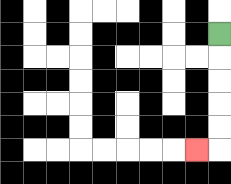{'start': '[9, 1]', 'end': '[8, 6]', 'path_directions': 'D,D,D,D,D,L', 'path_coordinates': '[[9, 1], [9, 2], [9, 3], [9, 4], [9, 5], [9, 6], [8, 6]]'}